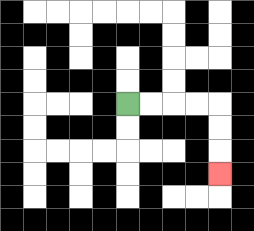{'start': '[5, 4]', 'end': '[9, 7]', 'path_directions': 'R,R,R,R,D,D,D', 'path_coordinates': '[[5, 4], [6, 4], [7, 4], [8, 4], [9, 4], [9, 5], [9, 6], [9, 7]]'}